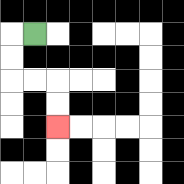{'start': '[1, 1]', 'end': '[2, 5]', 'path_directions': 'L,D,D,R,R,D,D', 'path_coordinates': '[[1, 1], [0, 1], [0, 2], [0, 3], [1, 3], [2, 3], [2, 4], [2, 5]]'}